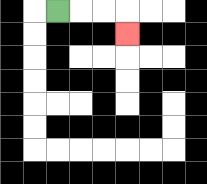{'start': '[2, 0]', 'end': '[5, 1]', 'path_directions': 'R,R,R,D', 'path_coordinates': '[[2, 0], [3, 0], [4, 0], [5, 0], [5, 1]]'}